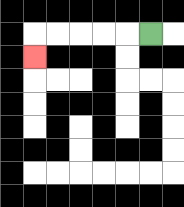{'start': '[6, 1]', 'end': '[1, 2]', 'path_directions': 'L,L,L,L,L,D', 'path_coordinates': '[[6, 1], [5, 1], [4, 1], [3, 1], [2, 1], [1, 1], [1, 2]]'}